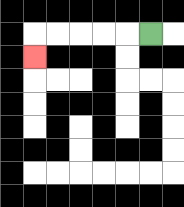{'start': '[6, 1]', 'end': '[1, 2]', 'path_directions': 'L,L,L,L,L,D', 'path_coordinates': '[[6, 1], [5, 1], [4, 1], [3, 1], [2, 1], [1, 1], [1, 2]]'}